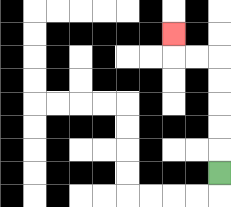{'start': '[9, 7]', 'end': '[7, 1]', 'path_directions': 'U,U,U,U,U,L,L,U', 'path_coordinates': '[[9, 7], [9, 6], [9, 5], [9, 4], [9, 3], [9, 2], [8, 2], [7, 2], [7, 1]]'}